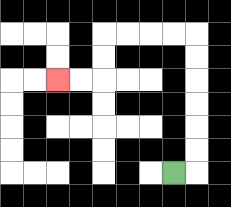{'start': '[7, 7]', 'end': '[2, 3]', 'path_directions': 'R,U,U,U,U,U,U,L,L,L,L,D,D,L,L', 'path_coordinates': '[[7, 7], [8, 7], [8, 6], [8, 5], [8, 4], [8, 3], [8, 2], [8, 1], [7, 1], [6, 1], [5, 1], [4, 1], [4, 2], [4, 3], [3, 3], [2, 3]]'}